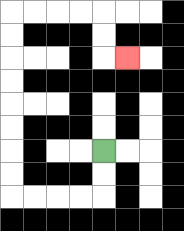{'start': '[4, 6]', 'end': '[5, 2]', 'path_directions': 'D,D,L,L,L,L,U,U,U,U,U,U,U,U,R,R,R,R,D,D,R', 'path_coordinates': '[[4, 6], [4, 7], [4, 8], [3, 8], [2, 8], [1, 8], [0, 8], [0, 7], [0, 6], [0, 5], [0, 4], [0, 3], [0, 2], [0, 1], [0, 0], [1, 0], [2, 0], [3, 0], [4, 0], [4, 1], [4, 2], [5, 2]]'}